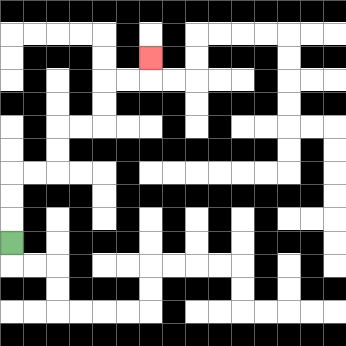{'start': '[0, 10]', 'end': '[6, 2]', 'path_directions': 'U,U,U,R,R,U,U,R,R,U,U,R,R,U', 'path_coordinates': '[[0, 10], [0, 9], [0, 8], [0, 7], [1, 7], [2, 7], [2, 6], [2, 5], [3, 5], [4, 5], [4, 4], [4, 3], [5, 3], [6, 3], [6, 2]]'}